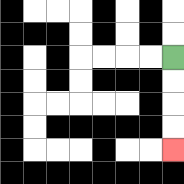{'start': '[7, 2]', 'end': '[7, 6]', 'path_directions': 'D,D,D,D', 'path_coordinates': '[[7, 2], [7, 3], [7, 4], [7, 5], [7, 6]]'}